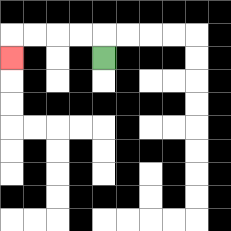{'start': '[4, 2]', 'end': '[0, 2]', 'path_directions': 'U,L,L,L,L,D', 'path_coordinates': '[[4, 2], [4, 1], [3, 1], [2, 1], [1, 1], [0, 1], [0, 2]]'}